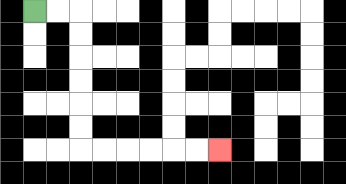{'start': '[1, 0]', 'end': '[9, 6]', 'path_directions': 'R,R,D,D,D,D,D,D,R,R,R,R,R,R', 'path_coordinates': '[[1, 0], [2, 0], [3, 0], [3, 1], [3, 2], [3, 3], [3, 4], [3, 5], [3, 6], [4, 6], [5, 6], [6, 6], [7, 6], [8, 6], [9, 6]]'}